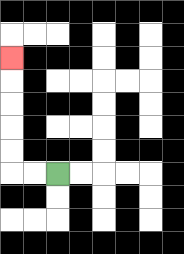{'start': '[2, 7]', 'end': '[0, 2]', 'path_directions': 'L,L,U,U,U,U,U', 'path_coordinates': '[[2, 7], [1, 7], [0, 7], [0, 6], [0, 5], [0, 4], [0, 3], [0, 2]]'}